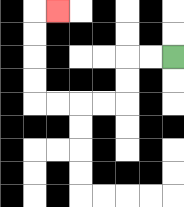{'start': '[7, 2]', 'end': '[2, 0]', 'path_directions': 'L,L,D,D,L,L,L,L,U,U,U,U,R', 'path_coordinates': '[[7, 2], [6, 2], [5, 2], [5, 3], [5, 4], [4, 4], [3, 4], [2, 4], [1, 4], [1, 3], [1, 2], [1, 1], [1, 0], [2, 0]]'}